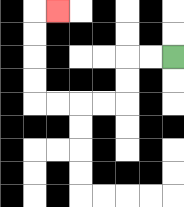{'start': '[7, 2]', 'end': '[2, 0]', 'path_directions': 'L,L,D,D,L,L,L,L,U,U,U,U,R', 'path_coordinates': '[[7, 2], [6, 2], [5, 2], [5, 3], [5, 4], [4, 4], [3, 4], [2, 4], [1, 4], [1, 3], [1, 2], [1, 1], [1, 0], [2, 0]]'}